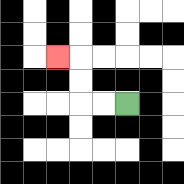{'start': '[5, 4]', 'end': '[2, 2]', 'path_directions': 'L,L,U,U,L', 'path_coordinates': '[[5, 4], [4, 4], [3, 4], [3, 3], [3, 2], [2, 2]]'}